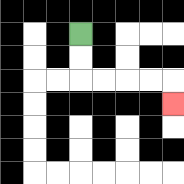{'start': '[3, 1]', 'end': '[7, 4]', 'path_directions': 'D,D,R,R,R,R,D', 'path_coordinates': '[[3, 1], [3, 2], [3, 3], [4, 3], [5, 3], [6, 3], [7, 3], [7, 4]]'}